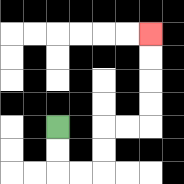{'start': '[2, 5]', 'end': '[6, 1]', 'path_directions': 'D,D,R,R,U,U,R,R,U,U,U,U', 'path_coordinates': '[[2, 5], [2, 6], [2, 7], [3, 7], [4, 7], [4, 6], [4, 5], [5, 5], [6, 5], [6, 4], [6, 3], [6, 2], [6, 1]]'}